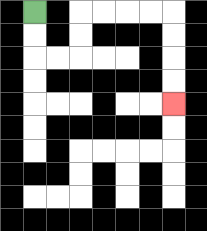{'start': '[1, 0]', 'end': '[7, 4]', 'path_directions': 'D,D,R,R,U,U,R,R,R,R,D,D,D,D', 'path_coordinates': '[[1, 0], [1, 1], [1, 2], [2, 2], [3, 2], [3, 1], [3, 0], [4, 0], [5, 0], [6, 0], [7, 0], [7, 1], [7, 2], [7, 3], [7, 4]]'}